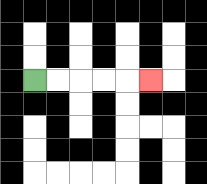{'start': '[1, 3]', 'end': '[6, 3]', 'path_directions': 'R,R,R,R,R', 'path_coordinates': '[[1, 3], [2, 3], [3, 3], [4, 3], [5, 3], [6, 3]]'}